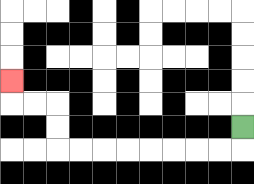{'start': '[10, 5]', 'end': '[0, 3]', 'path_directions': 'D,L,L,L,L,L,L,L,L,U,U,L,L,U', 'path_coordinates': '[[10, 5], [10, 6], [9, 6], [8, 6], [7, 6], [6, 6], [5, 6], [4, 6], [3, 6], [2, 6], [2, 5], [2, 4], [1, 4], [0, 4], [0, 3]]'}